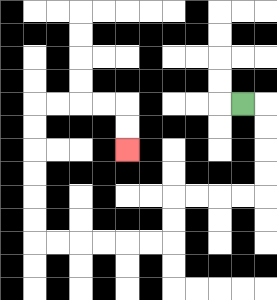{'start': '[10, 4]', 'end': '[5, 6]', 'path_directions': 'R,D,D,D,D,L,L,L,L,D,D,L,L,L,L,L,L,U,U,U,U,U,U,R,R,R,R,D,D', 'path_coordinates': '[[10, 4], [11, 4], [11, 5], [11, 6], [11, 7], [11, 8], [10, 8], [9, 8], [8, 8], [7, 8], [7, 9], [7, 10], [6, 10], [5, 10], [4, 10], [3, 10], [2, 10], [1, 10], [1, 9], [1, 8], [1, 7], [1, 6], [1, 5], [1, 4], [2, 4], [3, 4], [4, 4], [5, 4], [5, 5], [5, 6]]'}